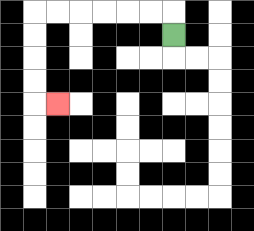{'start': '[7, 1]', 'end': '[2, 4]', 'path_directions': 'U,L,L,L,L,L,L,D,D,D,D,R', 'path_coordinates': '[[7, 1], [7, 0], [6, 0], [5, 0], [4, 0], [3, 0], [2, 0], [1, 0], [1, 1], [1, 2], [1, 3], [1, 4], [2, 4]]'}